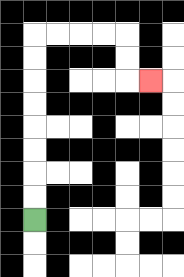{'start': '[1, 9]', 'end': '[6, 3]', 'path_directions': 'U,U,U,U,U,U,U,U,R,R,R,R,D,D,R', 'path_coordinates': '[[1, 9], [1, 8], [1, 7], [1, 6], [1, 5], [1, 4], [1, 3], [1, 2], [1, 1], [2, 1], [3, 1], [4, 1], [5, 1], [5, 2], [5, 3], [6, 3]]'}